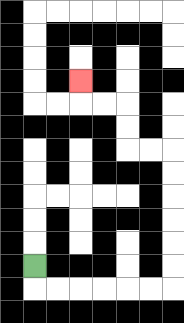{'start': '[1, 11]', 'end': '[3, 3]', 'path_directions': 'D,R,R,R,R,R,R,U,U,U,U,U,U,L,L,U,U,L,L,U', 'path_coordinates': '[[1, 11], [1, 12], [2, 12], [3, 12], [4, 12], [5, 12], [6, 12], [7, 12], [7, 11], [7, 10], [7, 9], [7, 8], [7, 7], [7, 6], [6, 6], [5, 6], [5, 5], [5, 4], [4, 4], [3, 4], [3, 3]]'}